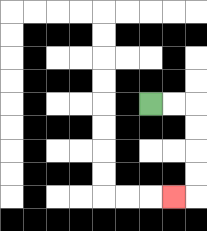{'start': '[6, 4]', 'end': '[7, 8]', 'path_directions': 'R,R,D,D,D,D,L', 'path_coordinates': '[[6, 4], [7, 4], [8, 4], [8, 5], [8, 6], [8, 7], [8, 8], [7, 8]]'}